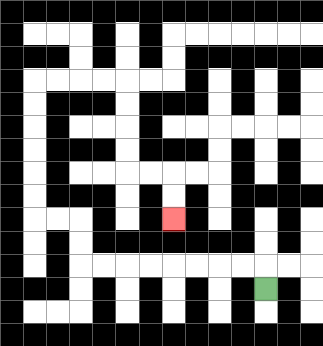{'start': '[11, 12]', 'end': '[7, 9]', 'path_directions': 'U,L,L,L,L,L,L,L,L,U,U,L,L,U,U,U,U,U,U,R,R,R,R,D,D,D,D,R,R,D,D', 'path_coordinates': '[[11, 12], [11, 11], [10, 11], [9, 11], [8, 11], [7, 11], [6, 11], [5, 11], [4, 11], [3, 11], [3, 10], [3, 9], [2, 9], [1, 9], [1, 8], [1, 7], [1, 6], [1, 5], [1, 4], [1, 3], [2, 3], [3, 3], [4, 3], [5, 3], [5, 4], [5, 5], [5, 6], [5, 7], [6, 7], [7, 7], [7, 8], [7, 9]]'}